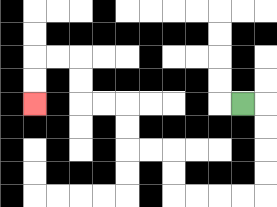{'start': '[10, 4]', 'end': '[1, 4]', 'path_directions': 'R,D,D,D,D,L,L,L,L,U,U,L,L,U,U,L,L,U,U,L,L,D,D', 'path_coordinates': '[[10, 4], [11, 4], [11, 5], [11, 6], [11, 7], [11, 8], [10, 8], [9, 8], [8, 8], [7, 8], [7, 7], [7, 6], [6, 6], [5, 6], [5, 5], [5, 4], [4, 4], [3, 4], [3, 3], [3, 2], [2, 2], [1, 2], [1, 3], [1, 4]]'}